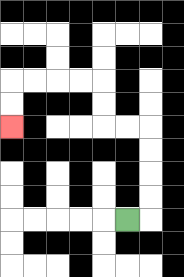{'start': '[5, 9]', 'end': '[0, 5]', 'path_directions': 'R,U,U,U,U,L,L,U,U,L,L,L,L,D,D', 'path_coordinates': '[[5, 9], [6, 9], [6, 8], [6, 7], [6, 6], [6, 5], [5, 5], [4, 5], [4, 4], [4, 3], [3, 3], [2, 3], [1, 3], [0, 3], [0, 4], [0, 5]]'}